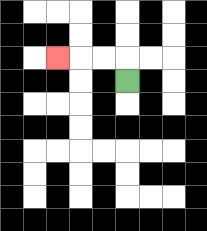{'start': '[5, 3]', 'end': '[2, 2]', 'path_directions': 'U,L,L,L', 'path_coordinates': '[[5, 3], [5, 2], [4, 2], [3, 2], [2, 2]]'}